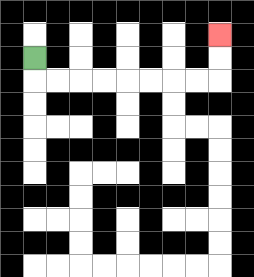{'start': '[1, 2]', 'end': '[9, 1]', 'path_directions': 'D,R,R,R,R,R,R,R,R,U,U', 'path_coordinates': '[[1, 2], [1, 3], [2, 3], [3, 3], [4, 3], [5, 3], [6, 3], [7, 3], [8, 3], [9, 3], [9, 2], [9, 1]]'}